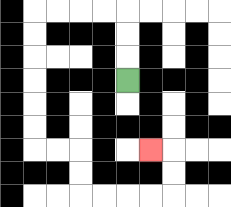{'start': '[5, 3]', 'end': '[6, 6]', 'path_directions': 'U,U,U,L,L,L,L,D,D,D,D,D,D,R,R,D,D,R,R,R,R,U,U,L', 'path_coordinates': '[[5, 3], [5, 2], [5, 1], [5, 0], [4, 0], [3, 0], [2, 0], [1, 0], [1, 1], [1, 2], [1, 3], [1, 4], [1, 5], [1, 6], [2, 6], [3, 6], [3, 7], [3, 8], [4, 8], [5, 8], [6, 8], [7, 8], [7, 7], [7, 6], [6, 6]]'}